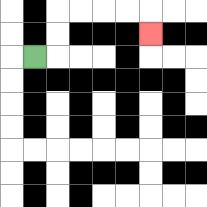{'start': '[1, 2]', 'end': '[6, 1]', 'path_directions': 'R,U,U,R,R,R,R,D', 'path_coordinates': '[[1, 2], [2, 2], [2, 1], [2, 0], [3, 0], [4, 0], [5, 0], [6, 0], [6, 1]]'}